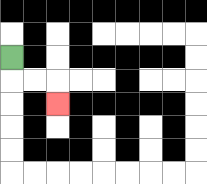{'start': '[0, 2]', 'end': '[2, 4]', 'path_directions': 'D,R,R,D', 'path_coordinates': '[[0, 2], [0, 3], [1, 3], [2, 3], [2, 4]]'}